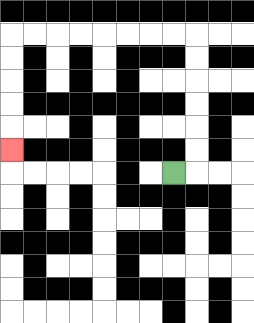{'start': '[7, 7]', 'end': '[0, 6]', 'path_directions': 'R,U,U,U,U,U,U,L,L,L,L,L,L,L,L,D,D,D,D,D', 'path_coordinates': '[[7, 7], [8, 7], [8, 6], [8, 5], [8, 4], [8, 3], [8, 2], [8, 1], [7, 1], [6, 1], [5, 1], [4, 1], [3, 1], [2, 1], [1, 1], [0, 1], [0, 2], [0, 3], [0, 4], [0, 5], [0, 6]]'}